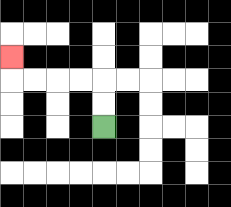{'start': '[4, 5]', 'end': '[0, 2]', 'path_directions': 'U,U,L,L,L,L,U', 'path_coordinates': '[[4, 5], [4, 4], [4, 3], [3, 3], [2, 3], [1, 3], [0, 3], [0, 2]]'}